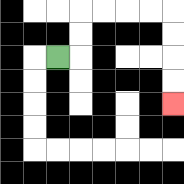{'start': '[2, 2]', 'end': '[7, 4]', 'path_directions': 'R,U,U,R,R,R,R,D,D,D,D', 'path_coordinates': '[[2, 2], [3, 2], [3, 1], [3, 0], [4, 0], [5, 0], [6, 0], [7, 0], [7, 1], [7, 2], [7, 3], [7, 4]]'}